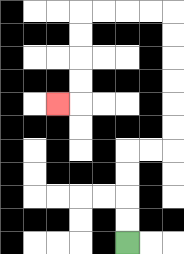{'start': '[5, 10]', 'end': '[2, 4]', 'path_directions': 'U,U,U,U,R,R,U,U,U,U,U,U,L,L,L,L,D,D,D,D,L', 'path_coordinates': '[[5, 10], [5, 9], [5, 8], [5, 7], [5, 6], [6, 6], [7, 6], [7, 5], [7, 4], [7, 3], [7, 2], [7, 1], [7, 0], [6, 0], [5, 0], [4, 0], [3, 0], [3, 1], [3, 2], [3, 3], [3, 4], [2, 4]]'}